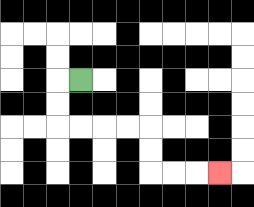{'start': '[3, 3]', 'end': '[9, 7]', 'path_directions': 'L,D,D,R,R,R,R,D,D,R,R,R', 'path_coordinates': '[[3, 3], [2, 3], [2, 4], [2, 5], [3, 5], [4, 5], [5, 5], [6, 5], [6, 6], [6, 7], [7, 7], [8, 7], [9, 7]]'}